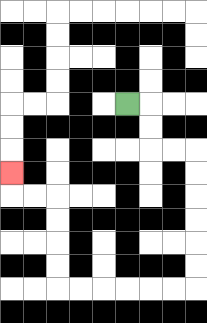{'start': '[5, 4]', 'end': '[0, 7]', 'path_directions': 'R,D,D,R,R,D,D,D,D,D,D,L,L,L,L,L,L,U,U,U,U,L,L,U', 'path_coordinates': '[[5, 4], [6, 4], [6, 5], [6, 6], [7, 6], [8, 6], [8, 7], [8, 8], [8, 9], [8, 10], [8, 11], [8, 12], [7, 12], [6, 12], [5, 12], [4, 12], [3, 12], [2, 12], [2, 11], [2, 10], [2, 9], [2, 8], [1, 8], [0, 8], [0, 7]]'}